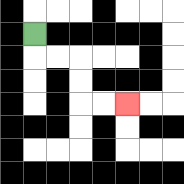{'start': '[1, 1]', 'end': '[5, 4]', 'path_directions': 'D,R,R,D,D,R,R', 'path_coordinates': '[[1, 1], [1, 2], [2, 2], [3, 2], [3, 3], [3, 4], [4, 4], [5, 4]]'}